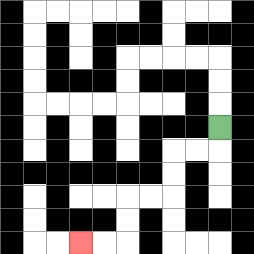{'start': '[9, 5]', 'end': '[3, 10]', 'path_directions': 'D,L,L,D,D,L,L,D,D,L,L', 'path_coordinates': '[[9, 5], [9, 6], [8, 6], [7, 6], [7, 7], [7, 8], [6, 8], [5, 8], [5, 9], [5, 10], [4, 10], [3, 10]]'}